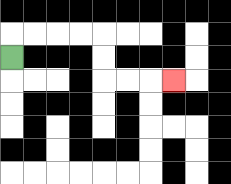{'start': '[0, 2]', 'end': '[7, 3]', 'path_directions': 'U,R,R,R,R,D,D,R,R,R', 'path_coordinates': '[[0, 2], [0, 1], [1, 1], [2, 1], [3, 1], [4, 1], [4, 2], [4, 3], [5, 3], [6, 3], [7, 3]]'}